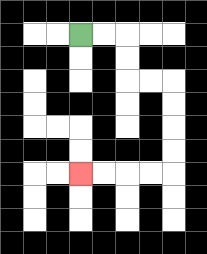{'start': '[3, 1]', 'end': '[3, 7]', 'path_directions': 'R,R,D,D,R,R,D,D,D,D,L,L,L,L', 'path_coordinates': '[[3, 1], [4, 1], [5, 1], [5, 2], [5, 3], [6, 3], [7, 3], [7, 4], [7, 5], [7, 6], [7, 7], [6, 7], [5, 7], [4, 7], [3, 7]]'}